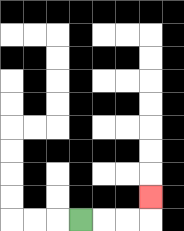{'start': '[3, 9]', 'end': '[6, 8]', 'path_directions': 'R,R,R,U', 'path_coordinates': '[[3, 9], [4, 9], [5, 9], [6, 9], [6, 8]]'}